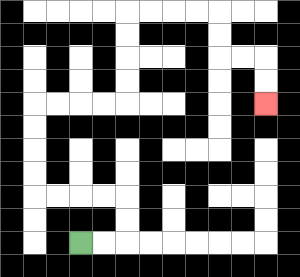{'start': '[3, 10]', 'end': '[11, 4]', 'path_directions': 'R,R,U,U,L,L,L,L,U,U,U,U,R,R,R,R,U,U,U,U,R,R,R,R,D,D,R,R,D,D', 'path_coordinates': '[[3, 10], [4, 10], [5, 10], [5, 9], [5, 8], [4, 8], [3, 8], [2, 8], [1, 8], [1, 7], [1, 6], [1, 5], [1, 4], [2, 4], [3, 4], [4, 4], [5, 4], [5, 3], [5, 2], [5, 1], [5, 0], [6, 0], [7, 0], [8, 0], [9, 0], [9, 1], [9, 2], [10, 2], [11, 2], [11, 3], [11, 4]]'}